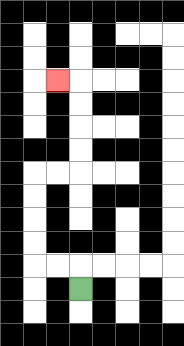{'start': '[3, 12]', 'end': '[2, 3]', 'path_directions': 'U,L,L,U,U,U,U,R,R,U,U,U,U,L', 'path_coordinates': '[[3, 12], [3, 11], [2, 11], [1, 11], [1, 10], [1, 9], [1, 8], [1, 7], [2, 7], [3, 7], [3, 6], [3, 5], [3, 4], [3, 3], [2, 3]]'}